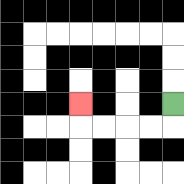{'start': '[7, 4]', 'end': '[3, 4]', 'path_directions': 'D,L,L,L,L,U', 'path_coordinates': '[[7, 4], [7, 5], [6, 5], [5, 5], [4, 5], [3, 5], [3, 4]]'}